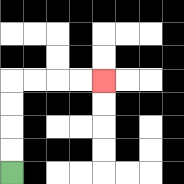{'start': '[0, 7]', 'end': '[4, 3]', 'path_directions': 'U,U,U,U,R,R,R,R', 'path_coordinates': '[[0, 7], [0, 6], [0, 5], [0, 4], [0, 3], [1, 3], [2, 3], [3, 3], [4, 3]]'}